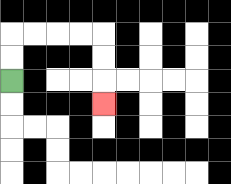{'start': '[0, 3]', 'end': '[4, 4]', 'path_directions': 'U,U,R,R,R,R,D,D,D', 'path_coordinates': '[[0, 3], [0, 2], [0, 1], [1, 1], [2, 1], [3, 1], [4, 1], [4, 2], [4, 3], [4, 4]]'}